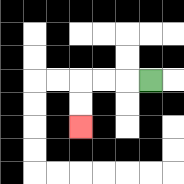{'start': '[6, 3]', 'end': '[3, 5]', 'path_directions': 'L,L,L,D,D', 'path_coordinates': '[[6, 3], [5, 3], [4, 3], [3, 3], [3, 4], [3, 5]]'}